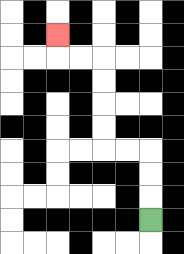{'start': '[6, 9]', 'end': '[2, 1]', 'path_directions': 'U,U,U,L,L,U,U,U,U,L,L,U', 'path_coordinates': '[[6, 9], [6, 8], [6, 7], [6, 6], [5, 6], [4, 6], [4, 5], [4, 4], [4, 3], [4, 2], [3, 2], [2, 2], [2, 1]]'}